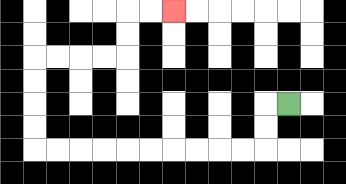{'start': '[12, 4]', 'end': '[7, 0]', 'path_directions': 'L,D,D,L,L,L,L,L,L,L,L,L,L,U,U,U,U,R,R,R,R,U,U,R,R', 'path_coordinates': '[[12, 4], [11, 4], [11, 5], [11, 6], [10, 6], [9, 6], [8, 6], [7, 6], [6, 6], [5, 6], [4, 6], [3, 6], [2, 6], [1, 6], [1, 5], [1, 4], [1, 3], [1, 2], [2, 2], [3, 2], [4, 2], [5, 2], [5, 1], [5, 0], [6, 0], [7, 0]]'}